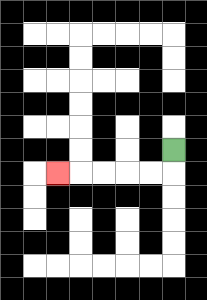{'start': '[7, 6]', 'end': '[2, 7]', 'path_directions': 'D,L,L,L,L,L', 'path_coordinates': '[[7, 6], [7, 7], [6, 7], [5, 7], [4, 7], [3, 7], [2, 7]]'}